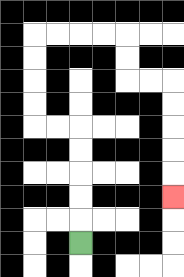{'start': '[3, 10]', 'end': '[7, 8]', 'path_directions': 'U,U,U,U,U,L,L,U,U,U,U,R,R,R,R,D,D,R,R,D,D,D,D,D', 'path_coordinates': '[[3, 10], [3, 9], [3, 8], [3, 7], [3, 6], [3, 5], [2, 5], [1, 5], [1, 4], [1, 3], [1, 2], [1, 1], [2, 1], [3, 1], [4, 1], [5, 1], [5, 2], [5, 3], [6, 3], [7, 3], [7, 4], [7, 5], [7, 6], [7, 7], [7, 8]]'}